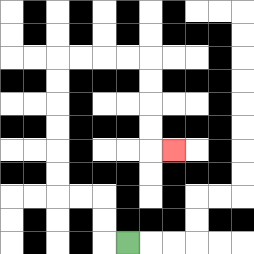{'start': '[5, 10]', 'end': '[7, 6]', 'path_directions': 'L,U,U,L,L,U,U,U,U,U,U,R,R,R,R,D,D,D,D,R', 'path_coordinates': '[[5, 10], [4, 10], [4, 9], [4, 8], [3, 8], [2, 8], [2, 7], [2, 6], [2, 5], [2, 4], [2, 3], [2, 2], [3, 2], [4, 2], [5, 2], [6, 2], [6, 3], [6, 4], [6, 5], [6, 6], [7, 6]]'}